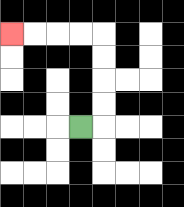{'start': '[3, 5]', 'end': '[0, 1]', 'path_directions': 'R,U,U,U,U,L,L,L,L', 'path_coordinates': '[[3, 5], [4, 5], [4, 4], [4, 3], [4, 2], [4, 1], [3, 1], [2, 1], [1, 1], [0, 1]]'}